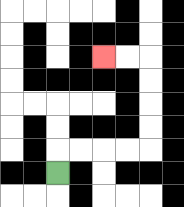{'start': '[2, 7]', 'end': '[4, 2]', 'path_directions': 'U,R,R,R,R,U,U,U,U,L,L', 'path_coordinates': '[[2, 7], [2, 6], [3, 6], [4, 6], [5, 6], [6, 6], [6, 5], [6, 4], [6, 3], [6, 2], [5, 2], [4, 2]]'}